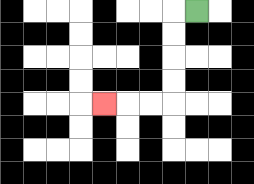{'start': '[8, 0]', 'end': '[4, 4]', 'path_directions': 'L,D,D,D,D,L,L,L', 'path_coordinates': '[[8, 0], [7, 0], [7, 1], [7, 2], [7, 3], [7, 4], [6, 4], [5, 4], [4, 4]]'}